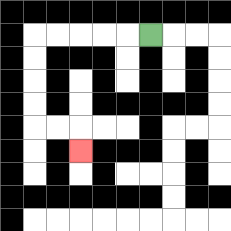{'start': '[6, 1]', 'end': '[3, 6]', 'path_directions': 'L,L,L,L,L,D,D,D,D,R,R,D', 'path_coordinates': '[[6, 1], [5, 1], [4, 1], [3, 1], [2, 1], [1, 1], [1, 2], [1, 3], [1, 4], [1, 5], [2, 5], [3, 5], [3, 6]]'}